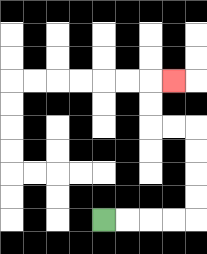{'start': '[4, 9]', 'end': '[7, 3]', 'path_directions': 'R,R,R,R,U,U,U,U,L,L,U,U,R', 'path_coordinates': '[[4, 9], [5, 9], [6, 9], [7, 9], [8, 9], [8, 8], [8, 7], [8, 6], [8, 5], [7, 5], [6, 5], [6, 4], [6, 3], [7, 3]]'}